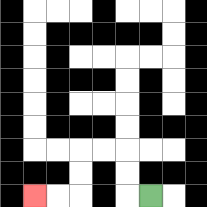{'start': '[6, 8]', 'end': '[1, 8]', 'path_directions': 'L,U,U,L,L,D,D,L,L', 'path_coordinates': '[[6, 8], [5, 8], [5, 7], [5, 6], [4, 6], [3, 6], [3, 7], [3, 8], [2, 8], [1, 8]]'}